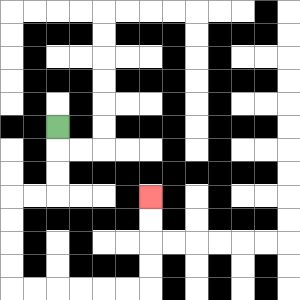{'start': '[2, 5]', 'end': '[6, 8]', 'path_directions': 'D,D,D,L,L,D,D,D,D,R,R,R,R,R,R,U,U,U,U', 'path_coordinates': '[[2, 5], [2, 6], [2, 7], [2, 8], [1, 8], [0, 8], [0, 9], [0, 10], [0, 11], [0, 12], [1, 12], [2, 12], [3, 12], [4, 12], [5, 12], [6, 12], [6, 11], [6, 10], [6, 9], [6, 8]]'}